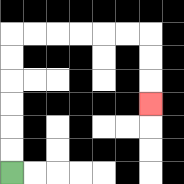{'start': '[0, 7]', 'end': '[6, 4]', 'path_directions': 'U,U,U,U,U,U,R,R,R,R,R,R,D,D,D', 'path_coordinates': '[[0, 7], [0, 6], [0, 5], [0, 4], [0, 3], [0, 2], [0, 1], [1, 1], [2, 1], [3, 1], [4, 1], [5, 1], [6, 1], [6, 2], [6, 3], [6, 4]]'}